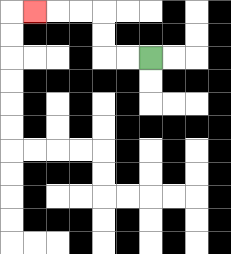{'start': '[6, 2]', 'end': '[1, 0]', 'path_directions': 'L,L,U,U,L,L,L', 'path_coordinates': '[[6, 2], [5, 2], [4, 2], [4, 1], [4, 0], [3, 0], [2, 0], [1, 0]]'}